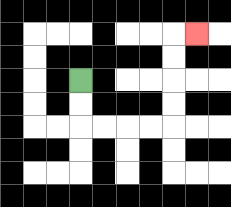{'start': '[3, 3]', 'end': '[8, 1]', 'path_directions': 'D,D,R,R,R,R,U,U,U,U,R', 'path_coordinates': '[[3, 3], [3, 4], [3, 5], [4, 5], [5, 5], [6, 5], [7, 5], [7, 4], [7, 3], [7, 2], [7, 1], [8, 1]]'}